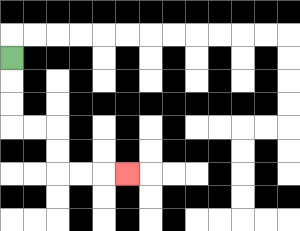{'start': '[0, 2]', 'end': '[5, 7]', 'path_directions': 'D,D,D,R,R,D,D,R,R,R', 'path_coordinates': '[[0, 2], [0, 3], [0, 4], [0, 5], [1, 5], [2, 5], [2, 6], [2, 7], [3, 7], [4, 7], [5, 7]]'}